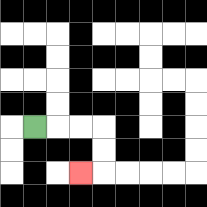{'start': '[1, 5]', 'end': '[3, 7]', 'path_directions': 'R,R,R,D,D,L', 'path_coordinates': '[[1, 5], [2, 5], [3, 5], [4, 5], [4, 6], [4, 7], [3, 7]]'}